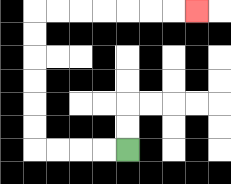{'start': '[5, 6]', 'end': '[8, 0]', 'path_directions': 'L,L,L,L,U,U,U,U,U,U,R,R,R,R,R,R,R', 'path_coordinates': '[[5, 6], [4, 6], [3, 6], [2, 6], [1, 6], [1, 5], [1, 4], [1, 3], [1, 2], [1, 1], [1, 0], [2, 0], [3, 0], [4, 0], [5, 0], [6, 0], [7, 0], [8, 0]]'}